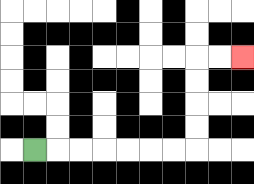{'start': '[1, 6]', 'end': '[10, 2]', 'path_directions': 'R,R,R,R,R,R,R,U,U,U,U,R,R', 'path_coordinates': '[[1, 6], [2, 6], [3, 6], [4, 6], [5, 6], [6, 6], [7, 6], [8, 6], [8, 5], [8, 4], [8, 3], [8, 2], [9, 2], [10, 2]]'}